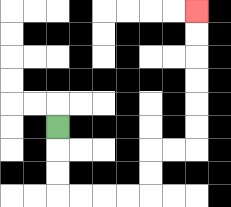{'start': '[2, 5]', 'end': '[8, 0]', 'path_directions': 'D,D,D,R,R,R,R,U,U,R,R,U,U,U,U,U,U', 'path_coordinates': '[[2, 5], [2, 6], [2, 7], [2, 8], [3, 8], [4, 8], [5, 8], [6, 8], [6, 7], [6, 6], [7, 6], [8, 6], [8, 5], [8, 4], [8, 3], [8, 2], [8, 1], [8, 0]]'}